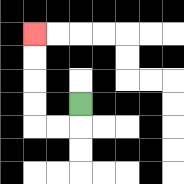{'start': '[3, 4]', 'end': '[1, 1]', 'path_directions': 'D,L,L,U,U,U,U', 'path_coordinates': '[[3, 4], [3, 5], [2, 5], [1, 5], [1, 4], [1, 3], [1, 2], [1, 1]]'}